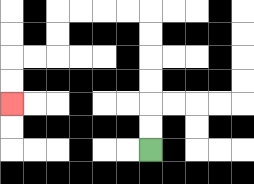{'start': '[6, 6]', 'end': '[0, 4]', 'path_directions': 'U,U,U,U,U,U,L,L,L,L,D,D,L,L,D,D', 'path_coordinates': '[[6, 6], [6, 5], [6, 4], [6, 3], [6, 2], [6, 1], [6, 0], [5, 0], [4, 0], [3, 0], [2, 0], [2, 1], [2, 2], [1, 2], [0, 2], [0, 3], [0, 4]]'}